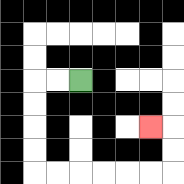{'start': '[3, 3]', 'end': '[6, 5]', 'path_directions': 'L,L,D,D,D,D,R,R,R,R,R,R,U,U,L', 'path_coordinates': '[[3, 3], [2, 3], [1, 3], [1, 4], [1, 5], [1, 6], [1, 7], [2, 7], [3, 7], [4, 7], [5, 7], [6, 7], [7, 7], [7, 6], [7, 5], [6, 5]]'}